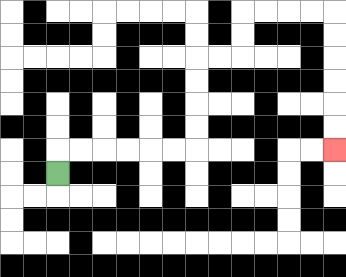{'start': '[2, 7]', 'end': '[14, 6]', 'path_directions': 'U,R,R,R,R,R,R,U,U,U,U,R,R,U,U,R,R,R,R,D,D,D,D,D,D', 'path_coordinates': '[[2, 7], [2, 6], [3, 6], [4, 6], [5, 6], [6, 6], [7, 6], [8, 6], [8, 5], [8, 4], [8, 3], [8, 2], [9, 2], [10, 2], [10, 1], [10, 0], [11, 0], [12, 0], [13, 0], [14, 0], [14, 1], [14, 2], [14, 3], [14, 4], [14, 5], [14, 6]]'}